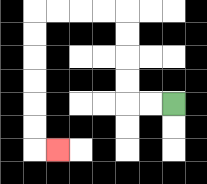{'start': '[7, 4]', 'end': '[2, 6]', 'path_directions': 'L,L,U,U,U,U,L,L,L,L,D,D,D,D,D,D,R', 'path_coordinates': '[[7, 4], [6, 4], [5, 4], [5, 3], [5, 2], [5, 1], [5, 0], [4, 0], [3, 0], [2, 0], [1, 0], [1, 1], [1, 2], [1, 3], [1, 4], [1, 5], [1, 6], [2, 6]]'}